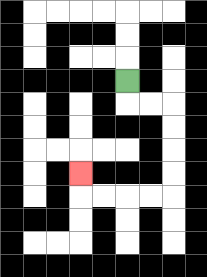{'start': '[5, 3]', 'end': '[3, 7]', 'path_directions': 'D,R,R,D,D,D,D,L,L,L,L,U', 'path_coordinates': '[[5, 3], [5, 4], [6, 4], [7, 4], [7, 5], [7, 6], [7, 7], [7, 8], [6, 8], [5, 8], [4, 8], [3, 8], [3, 7]]'}